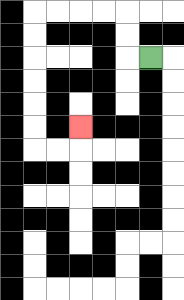{'start': '[6, 2]', 'end': '[3, 5]', 'path_directions': 'L,U,U,L,L,L,L,D,D,D,D,D,D,R,R,U', 'path_coordinates': '[[6, 2], [5, 2], [5, 1], [5, 0], [4, 0], [3, 0], [2, 0], [1, 0], [1, 1], [1, 2], [1, 3], [1, 4], [1, 5], [1, 6], [2, 6], [3, 6], [3, 5]]'}